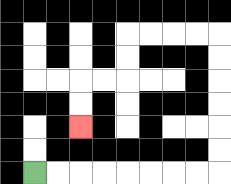{'start': '[1, 7]', 'end': '[3, 5]', 'path_directions': 'R,R,R,R,R,R,R,R,U,U,U,U,U,U,L,L,L,L,D,D,L,L,D,D', 'path_coordinates': '[[1, 7], [2, 7], [3, 7], [4, 7], [5, 7], [6, 7], [7, 7], [8, 7], [9, 7], [9, 6], [9, 5], [9, 4], [9, 3], [9, 2], [9, 1], [8, 1], [7, 1], [6, 1], [5, 1], [5, 2], [5, 3], [4, 3], [3, 3], [3, 4], [3, 5]]'}